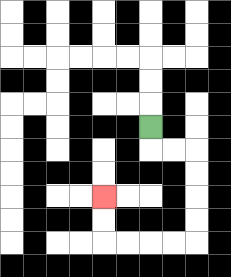{'start': '[6, 5]', 'end': '[4, 8]', 'path_directions': 'D,R,R,D,D,D,D,L,L,L,L,U,U', 'path_coordinates': '[[6, 5], [6, 6], [7, 6], [8, 6], [8, 7], [8, 8], [8, 9], [8, 10], [7, 10], [6, 10], [5, 10], [4, 10], [4, 9], [4, 8]]'}